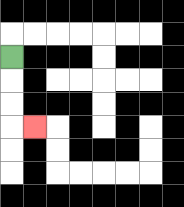{'start': '[0, 2]', 'end': '[1, 5]', 'path_directions': 'D,D,D,R', 'path_coordinates': '[[0, 2], [0, 3], [0, 4], [0, 5], [1, 5]]'}